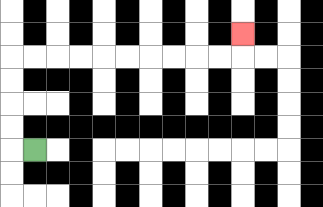{'start': '[1, 6]', 'end': '[10, 1]', 'path_directions': 'L,U,U,U,U,R,R,R,R,R,R,R,R,R,R,U', 'path_coordinates': '[[1, 6], [0, 6], [0, 5], [0, 4], [0, 3], [0, 2], [1, 2], [2, 2], [3, 2], [4, 2], [5, 2], [6, 2], [7, 2], [8, 2], [9, 2], [10, 2], [10, 1]]'}